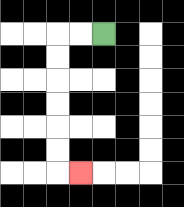{'start': '[4, 1]', 'end': '[3, 7]', 'path_directions': 'L,L,D,D,D,D,D,D,R', 'path_coordinates': '[[4, 1], [3, 1], [2, 1], [2, 2], [2, 3], [2, 4], [2, 5], [2, 6], [2, 7], [3, 7]]'}